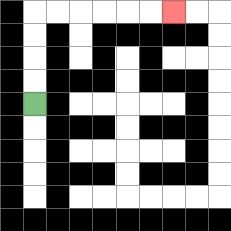{'start': '[1, 4]', 'end': '[7, 0]', 'path_directions': 'U,U,U,U,R,R,R,R,R,R', 'path_coordinates': '[[1, 4], [1, 3], [1, 2], [1, 1], [1, 0], [2, 0], [3, 0], [4, 0], [5, 0], [6, 0], [7, 0]]'}